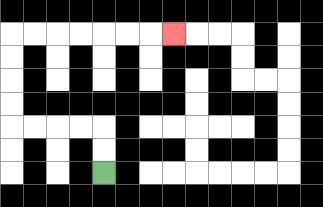{'start': '[4, 7]', 'end': '[7, 1]', 'path_directions': 'U,U,L,L,L,L,U,U,U,U,R,R,R,R,R,R,R', 'path_coordinates': '[[4, 7], [4, 6], [4, 5], [3, 5], [2, 5], [1, 5], [0, 5], [0, 4], [0, 3], [0, 2], [0, 1], [1, 1], [2, 1], [3, 1], [4, 1], [5, 1], [6, 1], [7, 1]]'}